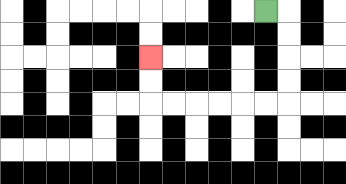{'start': '[11, 0]', 'end': '[6, 2]', 'path_directions': 'R,D,D,D,D,L,L,L,L,L,L,U,U', 'path_coordinates': '[[11, 0], [12, 0], [12, 1], [12, 2], [12, 3], [12, 4], [11, 4], [10, 4], [9, 4], [8, 4], [7, 4], [6, 4], [6, 3], [6, 2]]'}